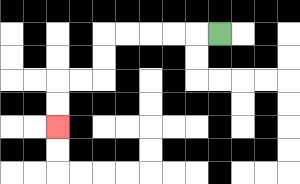{'start': '[9, 1]', 'end': '[2, 5]', 'path_directions': 'L,L,L,L,L,D,D,L,L,D,D', 'path_coordinates': '[[9, 1], [8, 1], [7, 1], [6, 1], [5, 1], [4, 1], [4, 2], [4, 3], [3, 3], [2, 3], [2, 4], [2, 5]]'}